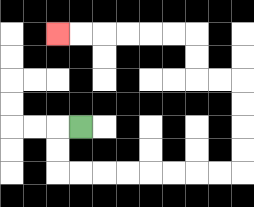{'start': '[3, 5]', 'end': '[2, 1]', 'path_directions': 'L,D,D,R,R,R,R,R,R,R,R,U,U,U,U,L,L,U,U,L,L,L,L,L,L', 'path_coordinates': '[[3, 5], [2, 5], [2, 6], [2, 7], [3, 7], [4, 7], [5, 7], [6, 7], [7, 7], [8, 7], [9, 7], [10, 7], [10, 6], [10, 5], [10, 4], [10, 3], [9, 3], [8, 3], [8, 2], [8, 1], [7, 1], [6, 1], [5, 1], [4, 1], [3, 1], [2, 1]]'}